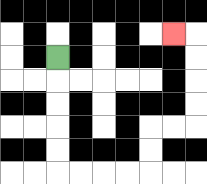{'start': '[2, 2]', 'end': '[7, 1]', 'path_directions': 'D,D,D,D,D,R,R,R,R,U,U,R,R,U,U,U,U,L', 'path_coordinates': '[[2, 2], [2, 3], [2, 4], [2, 5], [2, 6], [2, 7], [3, 7], [4, 7], [5, 7], [6, 7], [6, 6], [6, 5], [7, 5], [8, 5], [8, 4], [8, 3], [8, 2], [8, 1], [7, 1]]'}